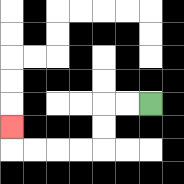{'start': '[6, 4]', 'end': '[0, 5]', 'path_directions': 'L,L,D,D,L,L,L,L,U', 'path_coordinates': '[[6, 4], [5, 4], [4, 4], [4, 5], [4, 6], [3, 6], [2, 6], [1, 6], [0, 6], [0, 5]]'}